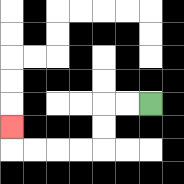{'start': '[6, 4]', 'end': '[0, 5]', 'path_directions': 'L,L,D,D,L,L,L,L,U', 'path_coordinates': '[[6, 4], [5, 4], [4, 4], [4, 5], [4, 6], [3, 6], [2, 6], [1, 6], [0, 6], [0, 5]]'}